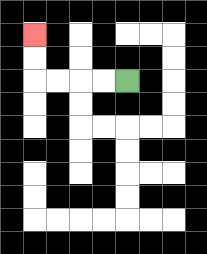{'start': '[5, 3]', 'end': '[1, 1]', 'path_directions': 'L,L,L,L,U,U', 'path_coordinates': '[[5, 3], [4, 3], [3, 3], [2, 3], [1, 3], [1, 2], [1, 1]]'}